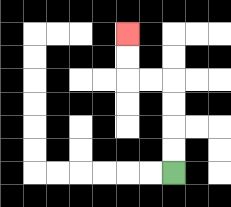{'start': '[7, 7]', 'end': '[5, 1]', 'path_directions': 'U,U,U,U,L,L,U,U', 'path_coordinates': '[[7, 7], [7, 6], [7, 5], [7, 4], [7, 3], [6, 3], [5, 3], [5, 2], [5, 1]]'}